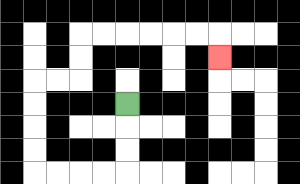{'start': '[5, 4]', 'end': '[9, 2]', 'path_directions': 'D,D,D,L,L,L,L,U,U,U,U,R,R,U,U,R,R,R,R,R,R,D', 'path_coordinates': '[[5, 4], [5, 5], [5, 6], [5, 7], [4, 7], [3, 7], [2, 7], [1, 7], [1, 6], [1, 5], [1, 4], [1, 3], [2, 3], [3, 3], [3, 2], [3, 1], [4, 1], [5, 1], [6, 1], [7, 1], [8, 1], [9, 1], [9, 2]]'}